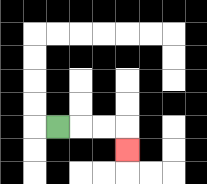{'start': '[2, 5]', 'end': '[5, 6]', 'path_directions': 'R,R,R,D', 'path_coordinates': '[[2, 5], [3, 5], [4, 5], [5, 5], [5, 6]]'}